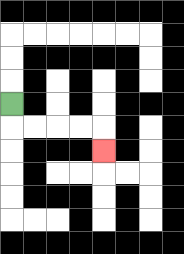{'start': '[0, 4]', 'end': '[4, 6]', 'path_directions': 'D,R,R,R,R,D', 'path_coordinates': '[[0, 4], [0, 5], [1, 5], [2, 5], [3, 5], [4, 5], [4, 6]]'}